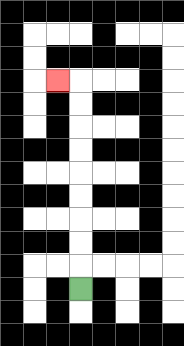{'start': '[3, 12]', 'end': '[2, 3]', 'path_directions': 'U,U,U,U,U,U,U,U,U,L', 'path_coordinates': '[[3, 12], [3, 11], [3, 10], [3, 9], [3, 8], [3, 7], [3, 6], [3, 5], [3, 4], [3, 3], [2, 3]]'}